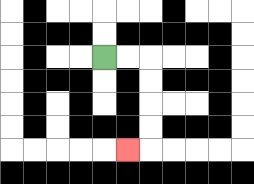{'start': '[4, 2]', 'end': '[5, 6]', 'path_directions': 'R,R,D,D,D,D,L', 'path_coordinates': '[[4, 2], [5, 2], [6, 2], [6, 3], [6, 4], [6, 5], [6, 6], [5, 6]]'}